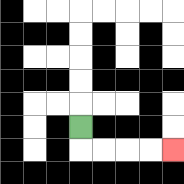{'start': '[3, 5]', 'end': '[7, 6]', 'path_directions': 'D,R,R,R,R', 'path_coordinates': '[[3, 5], [3, 6], [4, 6], [5, 6], [6, 6], [7, 6]]'}